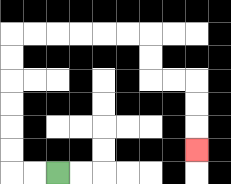{'start': '[2, 7]', 'end': '[8, 6]', 'path_directions': 'L,L,U,U,U,U,U,U,R,R,R,R,R,R,D,D,R,R,D,D,D', 'path_coordinates': '[[2, 7], [1, 7], [0, 7], [0, 6], [0, 5], [0, 4], [0, 3], [0, 2], [0, 1], [1, 1], [2, 1], [3, 1], [4, 1], [5, 1], [6, 1], [6, 2], [6, 3], [7, 3], [8, 3], [8, 4], [8, 5], [8, 6]]'}